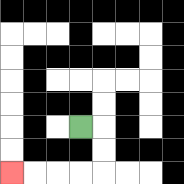{'start': '[3, 5]', 'end': '[0, 7]', 'path_directions': 'R,D,D,L,L,L,L', 'path_coordinates': '[[3, 5], [4, 5], [4, 6], [4, 7], [3, 7], [2, 7], [1, 7], [0, 7]]'}